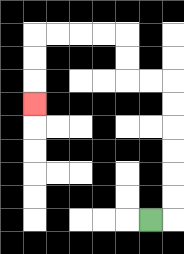{'start': '[6, 9]', 'end': '[1, 4]', 'path_directions': 'R,U,U,U,U,U,U,L,L,U,U,L,L,L,L,D,D,D', 'path_coordinates': '[[6, 9], [7, 9], [7, 8], [7, 7], [7, 6], [7, 5], [7, 4], [7, 3], [6, 3], [5, 3], [5, 2], [5, 1], [4, 1], [3, 1], [2, 1], [1, 1], [1, 2], [1, 3], [1, 4]]'}